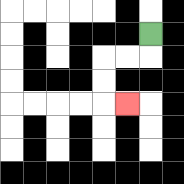{'start': '[6, 1]', 'end': '[5, 4]', 'path_directions': 'D,L,L,D,D,R', 'path_coordinates': '[[6, 1], [6, 2], [5, 2], [4, 2], [4, 3], [4, 4], [5, 4]]'}